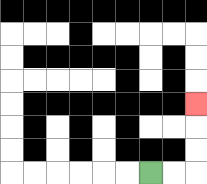{'start': '[6, 7]', 'end': '[8, 4]', 'path_directions': 'R,R,U,U,U', 'path_coordinates': '[[6, 7], [7, 7], [8, 7], [8, 6], [8, 5], [8, 4]]'}